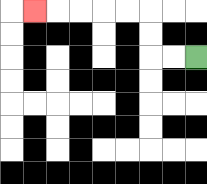{'start': '[8, 2]', 'end': '[1, 0]', 'path_directions': 'L,L,U,U,L,L,L,L,L', 'path_coordinates': '[[8, 2], [7, 2], [6, 2], [6, 1], [6, 0], [5, 0], [4, 0], [3, 0], [2, 0], [1, 0]]'}